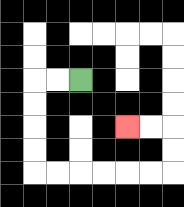{'start': '[3, 3]', 'end': '[5, 5]', 'path_directions': 'L,L,D,D,D,D,R,R,R,R,R,R,U,U,L,L', 'path_coordinates': '[[3, 3], [2, 3], [1, 3], [1, 4], [1, 5], [1, 6], [1, 7], [2, 7], [3, 7], [4, 7], [5, 7], [6, 7], [7, 7], [7, 6], [7, 5], [6, 5], [5, 5]]'}